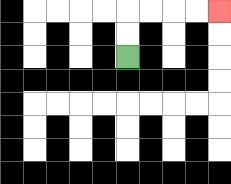{'start': '[5, 2]', 'end': '[9, 0]', 'path_directions': 'U,U,R,R,R,R', 'path_coordinates': '[[5, 2], [5, 1], [5, 0], [6, 0], [7, 0], [8, 0], [9, 0]]'}